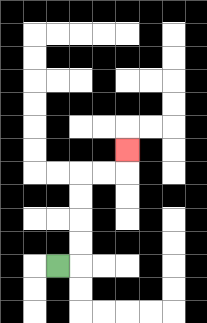{'start': '[2, 11]', 'end': '[5, 6]', 'path_directions': 'R,U,U,U,U,R,R,U', 'path_coordinates': '[[2, 11], [3, 11], [3, 10], [3, 9], [3, 8], [3, 7], [4, 7], [5, 7], [5, 6]]'}